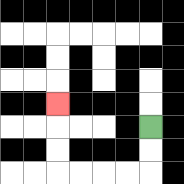{'start': '[6, 5]', 'end': '[2, 4]', 'path_directions': 'D,D,L,L,L,L,U,U,U', 'path_coordinates': '[[6, 5], [6, 6], [6, 7], [5, 7], [4, 7], [3, 7], [2, 7], [2, 6], [2, 5], [2, 4]]'}